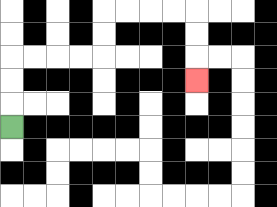{'start': '[0, 5]', 'end': '[8, 3]', 'path_directions': 'U,U,U,R,R,R,R,U,U,R,R,R,R,D,D,D', 'path_coordinates': '[[0, 5], [0, 4], [0, 3], [0, 2], [1, 2], [2, 2], [3, 2], [4, 2], [4, 1], [4, 0], [5, 0], [6, 0], [7, 0], [8, 0], [8, 1], [8, 2], [8, 3]]'}